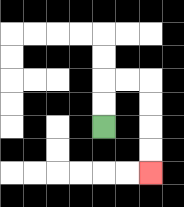{'start': '[4, 5]', 'end': '[6, 7]', 'path_directions': 'U,U,R,R,D,D,D,D', 'path_coordinates': '[[4, 5], [4, 4], [4, 3], [5, 3], [6, 3], [6, 4], [6, 5], [6, 6], [6, 7]]'}